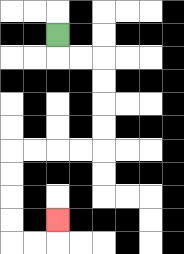{'start': '[2, 1]', 'end': '[2, 9]', 'path_directions': 'D,R,R,D,D,D,D,L,L,L,L,D,D,D,D,R,R,U', 'path_coordinates': '[[2, 1], [2, 2], [3, 2], [4, 2], [4, 3], [4, 4], [4, 5], [4, 6], [3, 6], [2, 6], [1, 6], [0, 6], [0, 7], [0, 8], [0, 9], [0, 10], [1, 10], [2, 10], [2, 9]]'}